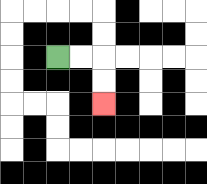{'start': '[2, 2]', 'end': '[4, 4]', 'path_directions': 'R,R,D,D', 'path_coordinates': '[[2, 2], [3, 2], [4, 2], [4, 3], [4, 4]]'}